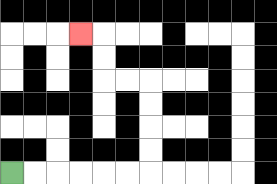{'start': '[0, 7]', 'end': '[3, 1]', 'path_directions': 'R,R,R,R,R,R,U,U,U,U,L,L,U,U,L', 'path_coordinates': '[[0, 7], [1, 7], [2, 7], [3, 7], [4, 7], [5, 7], [6, 7], [6, 6], [6, 5], [6, 4], [6, 3], [5, 3], [4, 3], [4, 2], [4, 1], [3, 1]]'}